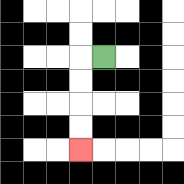{'start': '[4, 2]', 'end': '[3, 6]', 'path_directions': 'L,D,D,D,D', 'path_coordinates': '[[4, 2], [3, 2], [3, 3], [3, 4], [3, 5], [3, 6]]'}